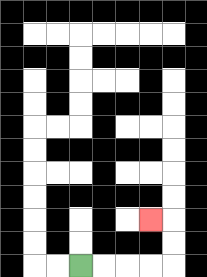{'start': '[3, 11]', 'end': '[6, 9]', 'path_directions': 'R,R,R,R,U,U,L', 'path_coordinates': '[[3, 11], [4, 11], [5, 11], [6, 11], [7, 11], [7, 10], [7, 9], [6, 9]]'}